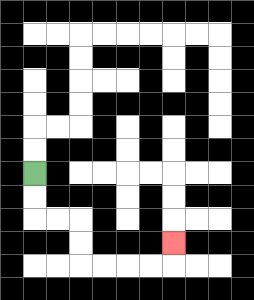{'start': '[1, 7]', 'end': '[7, 10]', 'path_directions': 'D,D,R,R,D,D,R,R,R,R,U', 'path_coordinates': '[[1, 7], [1, 8], [1, 9], [2, 9], [3, 9], [3, 10], [3, 11], [4, 11], [5, 11], [6, 11], [7, 11], [7, 10]]'}